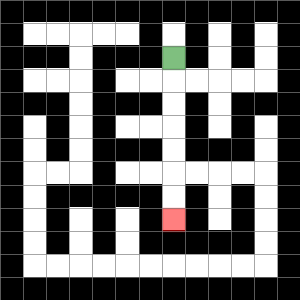{'start': '[7, 2]', 'end': '[7, 9]', 'path_directions': 'D,D,D,D,D,D,D', 'path_coordinates': '[[7, 2], [7, 3], [7, 4], [7, 5], [7, 6], [7, 7], [7, 8], [7, 9]]'}